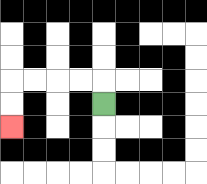{'start': '[4, 4]', 'end': '[0, 5]', 'path_directions': 'U,L,L,L,L,D,D', 'path_coordinates': '[[4, 4], [4, 3], [3, 3], [2, 3], [1, 3], [0, 3], [0, 4], [0, 5]]'}